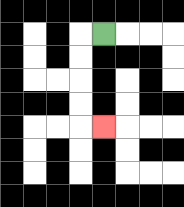{'start': '[4, 1]', 'end': '[4, 5]', 'path_directions': 'L,D,D,D,D,R', 'path_coordinates': '[[4, 1], [3, 1], [3, 2], [3, 3], [3, 4], [3, 5], [4, 5]]'}